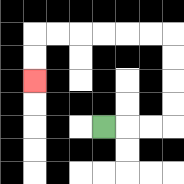{'start': '[4, 5]', 'end': '[1, 3]', 'path_directions': 'R,R,R,U,U,U,U,L,L,L,L,L,L,D,D', 'path_coordinates': '[[4, 5], [5, 5], [6, 5], [7, 5], [7, 4], [7, 3], [7, 2], [7, 1], [6, 1], [5, 1], [4, 1], [3, 1], [2, 1], [1, 1], [1, 2], [1, 3]]'}